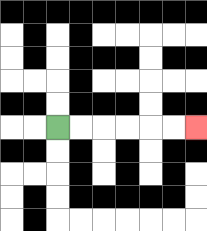{'start': '[2, 5]', 'end': '[8, 5]', 'path_directions': 'R,R,R,R,R,R', 'path_coordinates': '[[2, 5], [3, 5], [4, 5], [5, 5], [6, 5], [7, 5], [8, 5]]'}